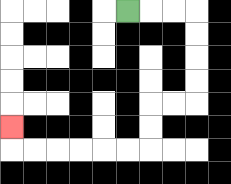{'start': '[5, 0]', 'end': '[0, 5]', 'path_directions': 'R,R,R,D,D,D,D,L,L,D,D,L,L,L,L,L,L,U', 'path_coordinates': '[[5, 0], [6, 0], [7, 0], [8, 0], [8, 1], [8, 2], [8, 3], [8, 4], [7, 4], [6, 4], [6, 5], [6, 6], [5, 6], [4, 6], [3, 6], [2, 6], [1, 6], [0, 6], [0, 5]]'}